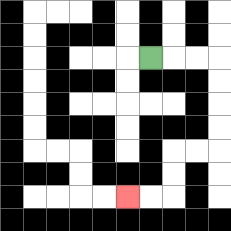{'start': '[6, 2]', 'end': '[5, 8]', 'path_directions': 'R,R,R,D,D,D,D,L,L,D,D,L,L', 'path_coordinates': '[[6, 2], [7, 2], [8, 2], [9, 2], [9, 3], [9, 4], [9, 5], [9, 6], [8, 6], [7, 6], [7, 7], [7, 8], [6, 8], [5, 8]]'}